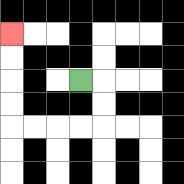{'start': '[3, 3]', 'end': '[0, 1]', 'path_directions': 'R,D,D,L,L,L,L,U,U,U,U', 'path_coordinates': '[[3, 3], [4, 3], [4, 4], [4, 5], [3, 5], [2, 5], [1, 5], [0, 5], [0, 4], [0, 3], [0, 2], [0, 1]]'}